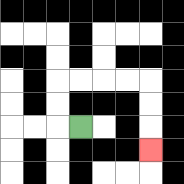{'start': '[3, 5]', 'end': '[6, 6]', 'path_directions': 'L,U,U,R,R,R,R,D,D,D', 'path_coordinates': '[[3, 5], [2, 5], [2, 4], [2, 3], [3, 3], [4, 3], [5, 3], [6, 3], [6, 4], [6, 5], [6, 6]]'}